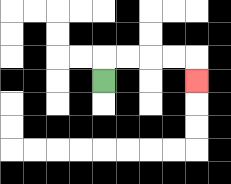{'start': '[4, 3]', 'end': '[8, 3]', 'path_directions': 'U,R,R,R,R,D', 'path_coordinates': '[[4, 3], [4, 2], [5, 2], [6, 2], [7, 2], [8, 2], [8, 3]]'}